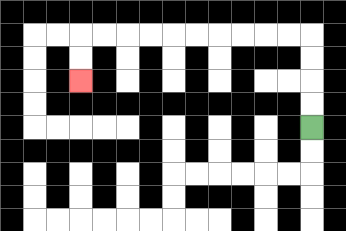{'start': '[13, 5]', 'end': '[3, 3]', 'path_directions': 'U,U,U,U,L,L,L,L,L,L,L,L,L,L,D,D', 'path_coordinates': '[[13, 5], [13, 4], [13, 3], [13, 2], [13, 1], [12, 1], [11, 1], [10, 1], [9, 1], [8, 1], [7, 1], [6, 1], [5, 1], [4, 1], [3, 1], [3, 2], [3, 3]]'}